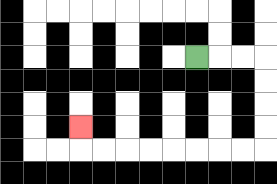{'start': '[8, 2]', 'end': '[3, 5]', 'path_directions': 'R,R,R,D,D,D,D,L,L,L,L,L,L,L,L,U', 'path_coordinates': '[[8, 2], [9, 2], [10, 2], [11, 2], [11, 3], [11, 4], [11, 5], [11, 6], [10, 6], [9, 6], [8, 6], [7, 6], [6, 6], [5, 6], [4, 6], [3, 6], [3, 5]]'}